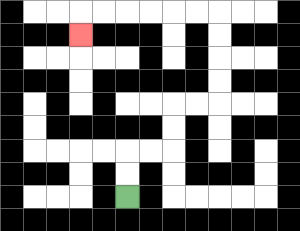{'start': '[5, 8]', 'end': '[3, 1]', 'path_directions': 'U,U,R,R,U,U,R,R,U,U,U,U,L,L,L,L,L,L,D', 'path_coordinates': '[[5, 8], [5, 7], [5, 6], [6, 6], [7, 6], [7, 5], [7, 4], [8, 4], [9, 4], [9, 3], [9, 2], [9, 1], [9, 0], [8, 0], [7, 0], [6, 0], [5, 0], [4, 0], [3, 0], [3, 1]]'}